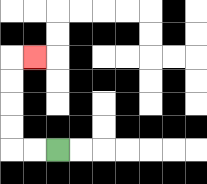{'start': '[2, 6]', 'end': '[1, 2]', 'path_directions': 'L,L,U,U,U,U,R', 'path_coordinates': '[[2, 6], [1, 6], [0, 6], [0, 5], [0, 4], [0, 3], [0, 2], [1, 2]]'}